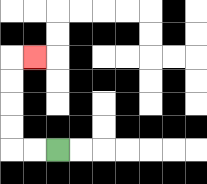{'start': '[2, 6]', 'end': '[1, 2]', 'path_directions': 'L,L,U,U,U,U,R', 'path_coordinates': '[[2, 6], [1, 6], [0, 6], [0, 5], [0, 4], [0, 3], [0, 2], [1, 2]]'}